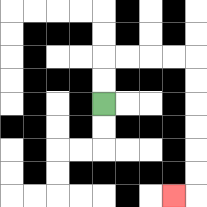{'start': '[4, 4]', 'end': '[7, 8]', 'path_directions': 'U,U,R,R,R,R,D,D,D,D,D,D,L', 'path_coordinates': '[[4, 4], [4, 3], [4, 2], [5, 2], [6, 2], [7, 2], [8, 2], [8, 3], [8, 4], [8, 5], [8, 6], [8, 7], [8, 8], [7, 8]]'}